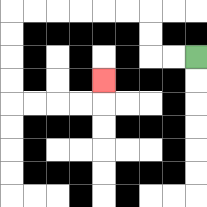{'start': '[8, 2]', 'end': '[4, 3]', 'path_directions': 'L,L,U,U,L,L,L,L,L,L,D,D,D,D,R,R,R,R,U', 'path_coordinates': '[[8, 2], [7, 2], [6, 2], [6, 1], [6, 0], [5, 0], [4, 0], [3, 0], [2, 0], [1, 0], [0, 0], [0, 1], [0, 2], [0, 3], [0, 4], [1, 4], [2, 4], [3, 4], [4, 4], [4, 3]]'}